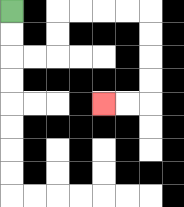{'start': '[0, 0]', 'end': '[4, 4]', 'path_directions': 'D,D,R,R,U,U,R,R,R,R,D,D,D,D,L,L', 'path_coordinates': '[[0, 0], [0, 1], [0, 2], [1, 2], [2, 2], [2, 1], [2, 0], [3, 0], [4, 0], [5, 0], [6, 0], [6, 1], [6, 2], [6, 3], [6, 4], [5, 4], [4, 4]]'}